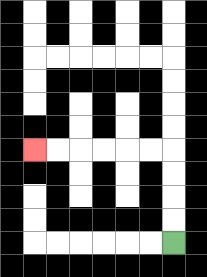{'start': '[7, 10]', 'end': '[1, 6]', 'path_directions': 'U,U,U,U,L,L,L,L,L,L', 'path_coordinates': '[[7, 10], [7, 9], [7, 8], [7, 7], [7, 6], [6, 6], [5, 6], [4, 6], [3, 6], [2, 6], [1, 6]]'}